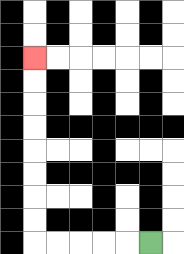{'start': '[6, 10]', 'end': '[1, 2]', 'path_directions': 'L,L,L,L,L,U,U,U,U,U,U,U,U', 'path_coordinates': '[[6, 10], [5, 10], [4, 10], [3, 10], [2, 10], [1, 10], [1, 9], [1, 8], [1, 7], [1, 6], [1, 5], [1, 4], [1, 3], [1, 2]]'}